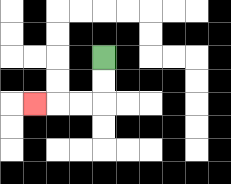{'start': '[4, 2]', 'end': '[1, 4]', 'path_directions': 'D,D,L,L,L', 'path_coordinates': '[[4, 2], [4, 3], [4, 4], [3, 4], [2, 4], [1, 4]]'}